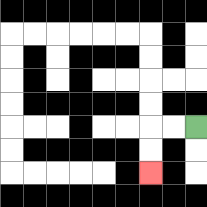{'start': '[8, 5]', 'end': '[6, 7]', 'path_directions': 'L,L,D,D', 'path_coordinates': '[[8, 5], [7, 5], [6, 5], [6, 6], [6, 7]]'}